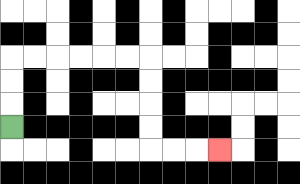{'start': '[0, 5]', 'end': '[9, 6]', 'path_directions': 'U,U,U,R,R,R,R,R,R,D,D,D,D,R,R,R', 'path_coordinates': '[[0, 5], [0, 4], [0, 3], [0, 2], [1, 2], [2, 2], [3, 2], [4, 2], [5, 2], [6, 2], [6, 3], [6, 4], [6, 5], [6, 6], [7, 6], [8, 6], [9, 6]]'}